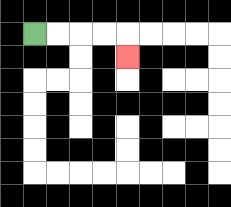{'start': '[1, 1]', 'end': '[5, 2]', 'path_directions': 'R,R,R,R,D', 'path_coordinates': '[[1, 1], [2, 1], [3, 1], [4, 1], [5, 1], [5, 2]]'}